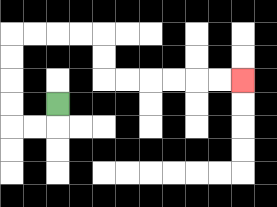{'start': '[2, 4]', 'end': '[10, 3]', 'path_directions': 'D,L,L,U,U,U,U,R,R,R,R,D,D,R,R,R,R,R,R', 'path_coordinates': '[[2, 4], [2, 5], [1, 5], [0, 5], [0, 4], [0, 3], [0, 2], [0, 1], [1, 1], [2, 1], [3, 1], [4, 1], [4, 2], [4, 3], [5, 3], [6, 3], [7, 3], [8, 3], [9, 3], [10, 3]]'}